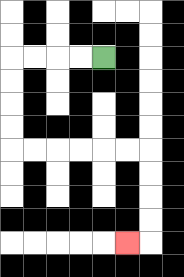{'start': '[4, 2]', 'end': '[5, 10]', 'path_directions': 'L,L,L,L,D,D,D,D,R,R,R,R,R,R,D,D,D,D,L', 'path_coordinates': '[[4, 2], [3, 2], [2, 2], [1, 2], [0, 2], [0, 3], [0, 4], [0, 5], [0, 6], [1, 6], [2, 6], [3, 6], [4, 6], [5, 6], [6, 6], [6, 7], [6, 8], [6, 9], [6, 10], [5, 10]]'}